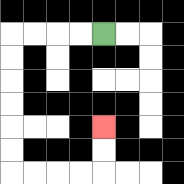{'start': '[4, 1]', 'end': '[4, 5]', 'path_directions': 'L,L,L,L,D,D,D,D,D,D,R,R,R,R,U,U', 'path_coordinates': '[[4, 1], [3, 1], [2, 1], [1, 1], [0, 1], [0, 2], [0, 3], [0, 4], [0, 5], [0, 6], [0, 7], [1, 7], [2, 7], [3, 7], [4, 7], [4, 6], [4, 5]]'}